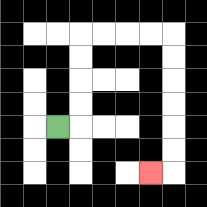{'start': '[2, 5]', 'end': '[6, 7]', 'path_directions': 'R,U,U,U,U,R,R,R,R,D,D,D,D,D,D,L', 'path_coordinates': '[[2, 5], [3, 5], [3, 4], [3, 3], [3, 2], [3, 1], [4, 1], [5, 1], [6, 1], [7, 1], [7, 2], [7, 3], [7, 4], [7, 5], [7, 6], [7, 7], [6, 7]]'}